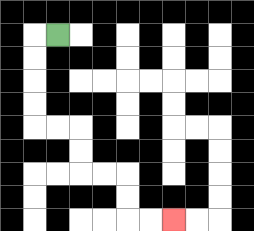{'start': '[2, 1]', 'end': '[7, 9]', 'path_directions': 'L,D,D,D,D,R,R,D,D,R,R,D,D,R,R', 'path_coordinates': '[[2, 1], [1, 1], [1, 2], [1, 3], [1, 4], [1, 5], [2, 5], [3, 5], [3, 6], [3, 7], [4, 7], [5, 7], [5, 8], [5, 9], [6, 9], [7, 9]]'}